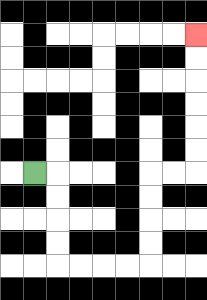{'start': '[1, 7]', 'end': '[8, 1]', 'path_directions': 'R,D,D,D,D,R,R,R,R,U,U,U,U,R,R,U,U,U,U,U,U', 'path_coordinates': '[[1, 7], [2, 7], [2, 8], [2, 9], [2, 10], [2, 11], [3, 11], [4, 11], [5, 11], [6, 11], [6, 10], [6, 9], [6, 8], [6, 7], [7, 7], [8, 7], [8, 6], [8, 5], [8, 4], [8, 3], [8, 2], [8, 1]]'}